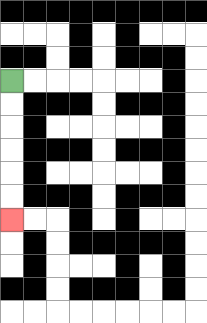{'start': '[0, 3]', 'end': '[0, 9]', 'path_directions': 'D,D,D,D,D,D', 'path_coordinates': '[[0, 3], [0, 4], [0, 5], [0, 6], [0, 7], [0, 8], [0, 9]]'}